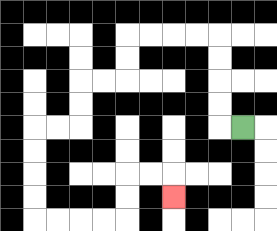{'start': '[10, 5]', 'end': '[7, 8]', 'path_directions': 'L,U,U,U,U,L,L,L,L,D,D,L,L,D,D,L,L,D,D,D,D,R,R,R,R,U,U,R,R,D', 'path_coordinates': '[[10, 5], [9, 5], [9, 4], [9, 3], [9, 2], [9, 1], [8, 1], [7, 1], [6, 1], [5, 1], [5, 2], [5, 3], [4, 3], [3, 3], [3, 4], [3, 5], [2, 5], [1, 5], [1, 6], [1, 7], [1, 8], [1, 9], [2, 9], [3, 9], [4, 9], [5, 9], [5, 8], [5, 7], [6, 7], [7, 7], [7, 8]]'}